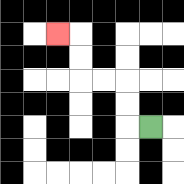{'start': '[6, 5]', 'end': '[2, 1]', 'path_directions': 'L,U,U,L,L,U,U,L', 'path_coordinates': '[[6, 5], [5, 5], [5, 4], [5, 3], [4, 3], [3, 3], [3, 2], [3, 1], [2, 1]]'}